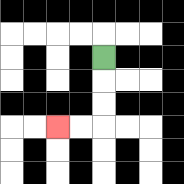{'start': '[4, 2]', 'end': '[2, 5]', 'path_directions': 'D,D,D,L,L', 'path_coordinates': '[[4, 2], [4, 3], [4, 4], [4, 5], [3, 5], [2, 5]]'}